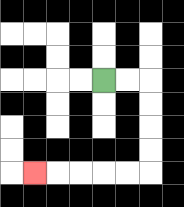{'start': '[4, 3]', 'end': '[1, 7]', 'path_directions': 'R,R,D,D,D,D,L,L,L,L,L', 'path_coordinates': '[[4, 3], [5, 3], [6, 3], [6, 4], [6, 5], [6, 6], [6, 7], [5, 7], [4, 7], [3, 7], [2, 7], [1, 7]]'}